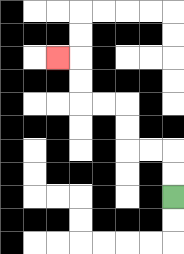{'start': '[7, 8]', 'end': '[2, 2]', 'path_directions': 'U,U,L,L,U,U,L,L,U,U,L', 'path_coordinates': '[[7, 8], [7, 7], [7, 6], [6, 6], [5, 6], [5, 5], [5, 4], [4, 4], [3, 4], [3, 3], [3, 2], [2, 2]]'}